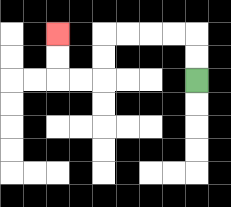{'start': '[8, 3]', 'end': '[2, 1]', 'path_directions': 'U,U,L,L,L,L,D,D,L,L,U,U', 'path_coordinates': '[[8, 3], [8, 2], [8, 1], [7, 1], [6, 1], [5, 1], [4, 1], [4, 2], [4, 3], [3, 3], [2, 3], [2, 2], [2, 1]]'}